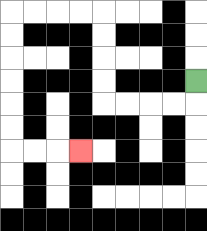{'start': '[8, 3]', 'end': '[3, 6]', 'path_directions': 'D,L,L,L,L,U,U,U,U,L,L,L,L,D,D,D,D,D,D,R,R,R', 'path_coordinates': '[[8, 3], [8, 4], [7, 4], [6, 4], [5, 4], [4, 4], [4, 3], [4, 2], [4, 1], [4, 0], [3, 0], [2, 0], [1, 0], [0, 0], [0, 1], [0, 2], [0, 3], [0, 4], [0, 5], [0, 6], [1, 6], [2, 6], [3, 6]]'}